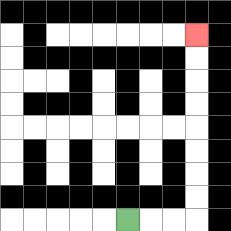{'start': '[5, 9]', 'end': '[8, 1]', 'path_directions': 'R,R,R,U,U,U,U,U,U,U,U', 'path_coordinates': '[[5, 9], [6, 9], [7, 9], [8, 9], [8, 8], [8, 7], [8, 6], [8, 5], [8, 4], [8, 3], [8, 2], [8, 1]]'}